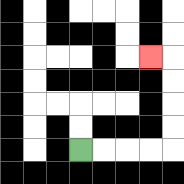{'start': '[3, 6]', 'end': '[6, 2]', 'path_directions': 'R,R,R,R,U,U,U,U,L', 'path_coordinates': '[[3, 6], [4, 6], [5, 6], [6, 6], [7, 6], [7, 5], [7, 4], [7, 3], [7, 2], [6, 2]]'}